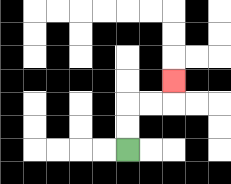{'start': '[5, 6]', 'end': '[7, 3]', 'path_directions': 'U,U,R,R,U', 'path_coordinates': '[[5, 6], [5, 5], [5, 4], [6, 4], [7, 4], [7, 3]]'}